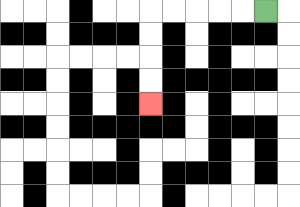{'start': '[11, 0]', 'end': '[6, 4]', 'path_directions': 'L,L,L,L,L,D,D,D,D', 'path_coordinates': '[[11, 0], [10, 0], [9, 0], [8, 0], [7, 0], [6, 0], [6, 1], [6, 2], [6, 3], [6, 4]]'}